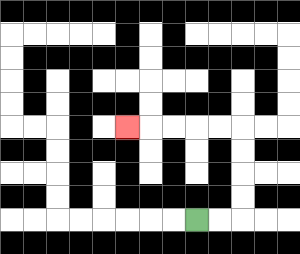{'start': '[8, 9]', 'end': '[5, 5]', 'path_directions': 'R,R,U,U,U,U,L,L,L,L,L', 'path_coordinates': '[[8, 9], [9, 9], [10, 9], [10, 8], [10, 7], [10, 6], [10, 5], [9, 5], [8, 5], [7, 5], [6, 5], [5, 5]]'}